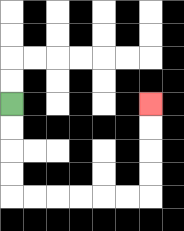{'start': '[0, 4]', 'end': '[6, 4]', 'path_directions': 'D,D,D,D,R,R,R,R,R,R,U,U,U,U', 'path_coordinates': '[[0, 4], [0, 5], [0, 6], [0, 7], [0, 8], [1, 8], [2, 8], [3, 8], [4, 8], [5, 8], [6, 8], [6, 7], [6, 6], [6, 5], [6, 4]]'}